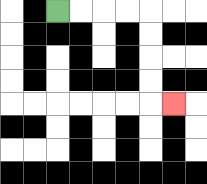{'start': '[2, 0]', 'end': '[7, 4]', 'path_directions': 'R,R,R,R,D,D,D,D,R', 'path_coordinates': '[[2, 0], [3, 0], [4, 0], [5, 0], [6, 0], [6, 1], [6, 2], [6, 3], [6, 4], [7, 4]]'}